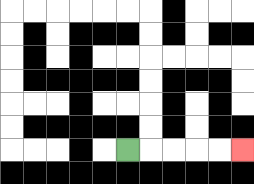{'start': '[5, 6]', 'end': '[10, 6]', 'path_directions': 'R,R,R,R,R', 'path_coordinates': '[[5, 6], [6, 6], [7, 6], [8, 6], [9, 6], [10, 6]]'}